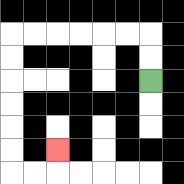{'start': '[6, 3]', 'end': '[2, 6]', 'path_directions': 'U,U,L,L,L,L,L,L,D,D,D,D,D,D,R,R,U', 'path_coordinates': '[[6, 3], [6, 2], [6, 1], [5, 1], [4, 1], [3, 1], [2, 1], [1, 1], [0, 1], [0, 2], [0, 3], [0, 4], [0, 5], [0, 6], [0, 7], [1, 7], [2, 7], [2, 6]]'}